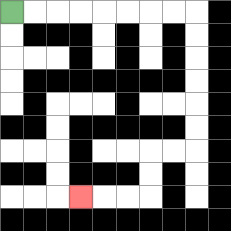{'start': '[0, 0]', 'end': '[3, 8]', 'path_directions': 'R,R,R,R,R,R,R,R,D,D,D,D,D,D,L,L,D,D,L,L,L', 'path_coordinates': '[[0, 0], [1, 0], [2, 0], [3, 0], [4, 0], [5, 0], [6, 0], [7, 0], [8, 0], [8, 1], [8, 2], [8, 3], [8, 4], [8, 5], [8, 6], [7, 6], [6, 6], [6, 7], [6, 8], [5, 8], [4, 8], [3, 8]]'}